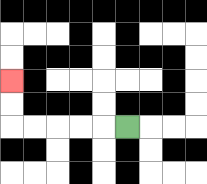{'start': '[5, 5]', 'end': '[0, 3]', 'path_directions': 'L,L,L,L,L,U,U', 'path_coordinates': '[[5, 5], [4, 5], [3, 5], [2, 5], [1, 5], [0, 5], [0, 4], [0, 3]]'}